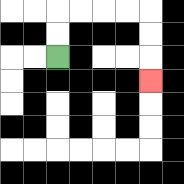{'start': '[2, 2]', 'end': '[6, 3]', 'path_directions': 'U,U,R,R,R,R,D,D,D', 'path_coordinates': '[[2, 2], [2, 1], [2, 0], [3, 0], [4, 0], [5, 0], [6, 0], [6, 1], [6, 2], [6, 3]]'}